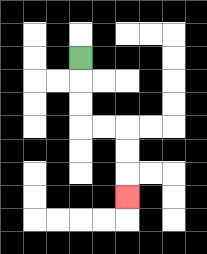{'start': '[3, 2]', 'end': '[5, 8]', 'path_directions': 'D,D,D,R,R,D,D,D', 'path_coordinates': '[[3, 2], [3, 3], [3, 4], [3, 5], [4, 5], [5, 5], [5, 6], [5, 7], [5, 8]]'}